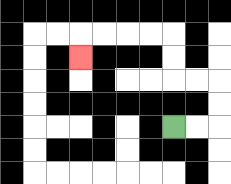{'start': '[7, 5]', 'end': '[3, 2]', 'path_directions': 'R,R,U,U,L,L,U,U,L,L,L,L,D', 'path_coordinates': '[[7, 5], [8, 5], [9, 5], [9, 4], [9, 3], [8, 3], [7, 3], [7, 2], [7, 1], [6, 1], [5, 1], [4, 1], [3, 1], [3, 2]]'}